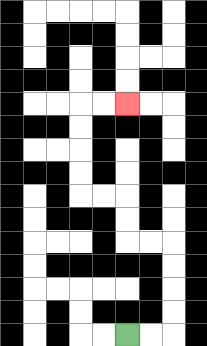{'start': '[5, 14]', 'end': '[5, 4]', 'path_directions': 'R,R,U,U,U,U,L,L,U,U,L,L,U,U,U,U,R,R', 'path_coordinates': '[[5, 14], [6, 14], [7, 14], [7, 13], [7, 12], [7, 11], [7, 10], [6, 10], [5, 10], [5, 9], [5, 8], [4, 8], [3, 8], [3, 7], [3, 6], [3, 5], [3, 4], [4, 4], [5, 4]]'}